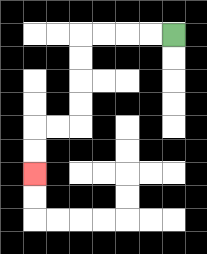{'start': '[7, 1]', 'end': '[1, 7]', 'path_directions': 'L,L,L,L,D,D,D,D,L,L,D,D', 'path_coordinates': '[[7, 1], [6, 1], [5, 1], [4, 1], [3, 1], [3, 2], [3, 3], [3, 4], [3, 5], [2, 5], [1, 5], [1, 6], [1, 7]]'}